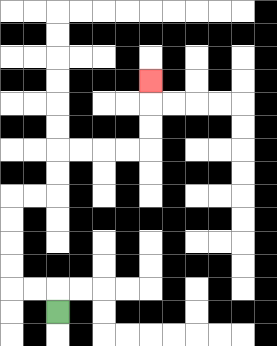{'start': '[2, 13]', 'end': '[6, 3]', 'path_directions': 'U,L,L,U,U,U,U,R,R,U,U,R,R,R,R,U,U,U', 'path_coordinates': '[[2, 13], [2, 12], [1, 12], [0, 12], [0, 11], [0, 10], [0, 9], [0, 8], [1, 8], [2, 8], [2, 7], [2, 6], [3, 6], [4, 6], [5, 6], [6, 6], [6, 5], [6, 4], [6, 3]]'}